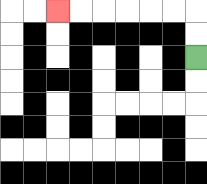{'start': '[8, 2]', 'end': '[2, 0]', 'path_directions': 'U,U,L,L,L,L,L,L', 'path_coordinates': '[[8, 2], [8, 1], [8, 0], [7, 0], [6, 0], [5, 0], [4, 0], [3, 0], [2, 0]]'}